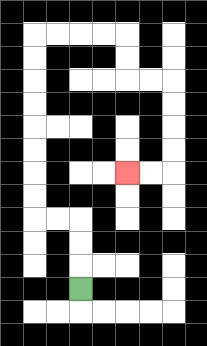{'start': '[3, 12]', 'end': '[5, 7]', 'path_directions': 'U,U,U,L,L,U,U,U,U,U,U,U,U,R,R,R,R,D,D,R,R,D,D,D,D,L,L', 'path_coordinates': '[[3, 12], [3, 11], [3, 10], [3, 9], [2, 9], [1, 9], [1, 8], [1, 7], [1, 6], [1, 5], [1, 4], [1, 3], [1, 2], [1, 1], [2, 1], [3, 1], [4, 1], [5, 1], [5, 2], [5, 3], [6, 3], [7, 3], [7, 4], [7, 5], [7, 6], [7, 7], [6, 7], [5, 7]]'}